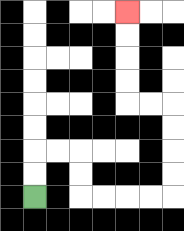{'start': '[1, 8]', 'end': '[5, 0]', 'path_directions': 'U,U,R,R,D,D,R,R,R,R,U,U,U,U,L,L,U,U,U,U', 'path_coordinates': '[[1, 8], [1, 7], [1, 6], [2, 6], [3, 6], [3, 7], [3, 8], [4, 8], [5, 8], [6, 8], [7, 8], [7, 7], [7, 6], [7, 5], [7, 4], [6, 4], [5, 4], [5, 3], [5, 2], [5, 1], [5, 0]]'}